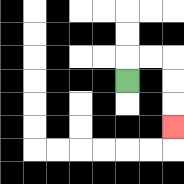{'start': '[5, 3]', 'end': '[7, 5]', 'path_directions': 'U,R,R,D,D,D', 'path_coordinates': '[[5, 3], [5, 2], [6, 2], [7, 2], [7, 3], [7, 4], [7, 5]]'}